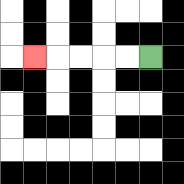{'start': '[6, 2]', 'end': '[1, 2]', 'path_directions': 'L,L,L,L,L', 'path_coordinates': '[[6, 2], [5, 2], [4, 2], [3, 2], [2, 2], [1, 2]]'}